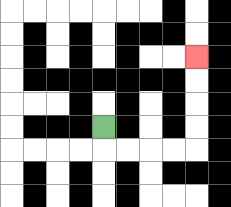{'start': '[4, 5]', 'end': '[8, 2]', 'path_directions': 'D,R,R,R,R,U,U,U,U', 'path_coordinates': '[[4, 5], [4, 6], [5, 6], [6, 6], [7, 6], [8, 6], [8, 5], [8, 4], [8, 3], [8, 2]]'}